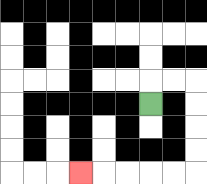{'start': '[6, 4]', 'end': '[3, 7]', 'path_directions': 'U,R,R,D,D,D,D,L,L,L,L,L', 'path_coordinates': '[[6, 4], [6, 3], [7, 3], [8, 3], [8, 4], [8, 5], [8, 6], [8, 7], [7, 7], [6, 7], [5, 7], [4, 7], [3, 7]]'}